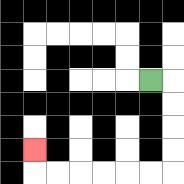{'start': '[6, 3]', 'end': '[1, 6]', 'path_directions': 'R,D,D,D,D,L,L,L,L,L,L,U', 'path_coordinates': '[[6, 3], [7, 3], [7, 4], [7, 5], [7, 6], [7, 7], [6, 7], [5, 7], [4, 7], [3, 7], [2, 7], [1, 7], [1, 6]]'}